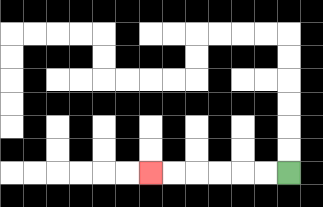{'start': '[12, 7]', 'end': '[6, 7]', 'path_directions': 'L,L,L,L,L,L', 'path_coordinates': '[[12, 7], [11, 7], [10, 7], [9, 7], [8, 7], [7, 7], [6, 7]]'}